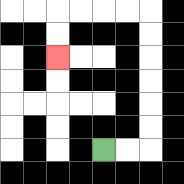{'start': '[4, 6]', 'end': '[2, 2]', 'path_directions': 'R,R,U,U,U,U,U,U,L,L,L,L,D,D', 'path_coordinates': '[[4, 6], [5, 6], [6, 6], [6, 5], [6, 4], [6, 3], [6, 2], [6, 1], [6, 0], [5, 0], [4, 0], [3, 0], [2, 0], [2, 1], [2, 2]]'}